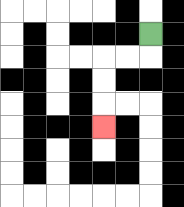{'start': '[6, 1]', 'end': '[4, 5]', 'path_directions': 'D,L,L,D,D,D', 'path_coordinates': '[[6, 1], [6, 2], [5, 2], [4, 2], [4, 3], [4, 4], [4, 5]]'}